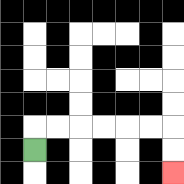{'start': '[1, 6]', 'end': '[7, 7]', 'path_directions': 'U,R,R,R,R,R,R,D,D', 'path_coordinates': '[[1, 6], [1, 5], [2, 5], [3, 5], [4, 5], [5, 5], [6, 5], [7, 5], [7, 6], [7, 7]]'}